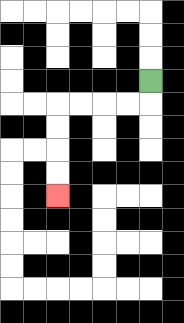{'start': '[6, 3]', 'end': '[2, 8]', 'path_directions': 'D,L,L,L,L,D,D,D,D', 'path_coordinates': '[[6, 3], [6, 4], [5, 4], [4, 4], [3, 4], [2, 4], [2, 5], [2, 6], [2, 7], [2, 8]]'}